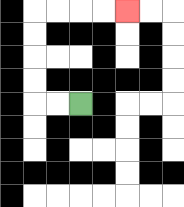{'start': '[3, 4]', 'end': '[5, 0]', 'path_directions': 'L,L,U,U,U,U,R,R,R,R', 'path_coordinates': '[[3, 4], [2, 4], [1, 4], [1, 3], [1, 2], [1, 1], [1, 0], [2, 0], [3, 0], [4, 0], [5, 0]]'}